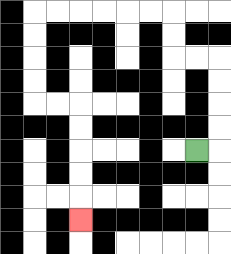{'start': '[8, 6]', 'end': '[3, 9]', 'path_directions': 'R,U,U,U,U,L,L,U,U,L,L,L,L,L,L,D,D,D,D,R,R,D,D,D,D,D', 'path_coordinates': '[[8, 6], [9, 6], [9, 5], [9, 4], [9, 3], [9, 2], [8, 2], [7, 2], [7, 1], [7, 0], [6, 0], [5, 0], [4, 0], [3, 0], [2, 0], [1, 0], [1, 1], [1, 2], [1, 3], [1, 4], [2, 4], [3, 4], [3, 5], [3, 6], [3, 7], [3, 8], [3, 9]]'}